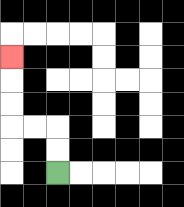{'start': '[2, 7]', 'end': '[0, 2]', 'path_directions': 'U,U,L,L,U,U,U', 'path_coordinates': '[[2, 7], [2, 6], [2, 5], [1, 5], [0, 5], [0, 4], [0, 3], [0, 2]]'}